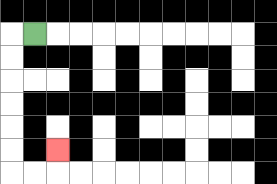{'start': '[1, 1]', 'end': '[2, 6]', 'path_directions': 'L,D,D,D,D,D,D,R,R,U', 'path_coordinates': '[[1, 1], [0, 1], [0, 2], [0, 3], [0, 4], [0, 5], [0, 6], [0, 7], [1, 7], [2, 7], [2, 6]]'}